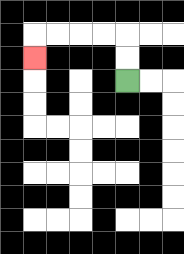{'start': '[5, 3]', 'end': '[1, 2]', 'path_directions': 'U,U,L,L,L,L,D', 'path_coordinates': '[[5, 3], [5, 2], [5, 1], [4, 1], [3, 1], [2, 1], [1, 1], [1, 2]]'}